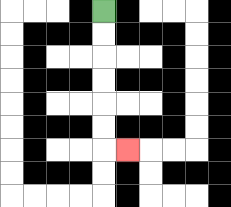{'start': '[4, 0]', 'end': '[5, 6]', 'path_directions': 'D,D,D,D,D,D,R', 'path_coordinates': '[[4, 0], [4, 1], [4, 2], [4, 3], [4, 4], [4, 5], [4, 6], [5, 6]]'}